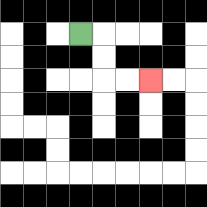{'start': '[3, 1]', 'end': '[6, 3]', 'path_directions': 'R,D,D,R,R', 'path_coordinates': '[[3, 1], [4, 1], [4, 2], [4, 3], [5, 3], [6, 3]]'}